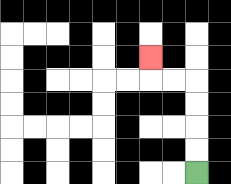{'start': '[8, 7]', 'end': '[6, 2]', 'path_directions': 'U,U,U,U,L,L,U', 'path_coordinates': '[[8, 7], [8, 6], [8, 5], [8, 4], [8, 3], [7, 3], [6, 3], [6, 2]]'}